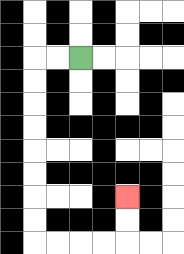{'start': '[3, 2]', 'end': '[5, 8]', 'path_directions': 'L,L,D,D,D,D,D,D,D,D,R,R,R,R,U,U', 'path_coordinates': '[[3, 2], [2, 2], [1, 2], [1, 3], [1, 4], [1, 5], [1, 6], [1, 7], [1, 8], [1, 9], [1, 10], [2, 10], [3, 10], [4, 10], [5, 10], [5, 9], [5, 8]]'}